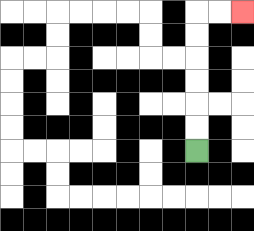{'start': '[8, 6]', 'end': '[10, 0]', 'path_directions': 'U,U,U,U,U,U,R,R', 'path_coordinates': '[[8, 6], [8, 5], [8, 4], [8, 3], [8, 2], [8, 1], [8, 0], [9, 0], [10, 0]]'}